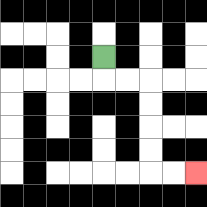{'start': '[4, 2]', 'end': '[8, 7]', 'path_directions': 'D,R,R,D,D,D,D,R,R', 'path_coordinates': '[[4, 2], [4, 3], [5, 3], [6, 3], [6, 4], [6, 5], [6, 6], [6, 7], [7, 7], [8, 7]]'}